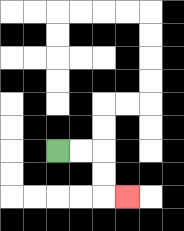{'start': '[2, 6]', 'end': '[5, 8]', 'path_directions': 'R,R,D,D,R', 'path_coordinates': '[[2, 6], [3, 6], [4, 6], [4, 7], [4, 8], [5, 8]]'}